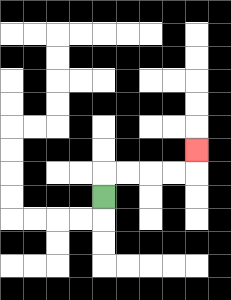{'start': '[4, 8]', 'end': '[8, 6]', 'path_directions': 'U,R,R,R,R,U', 'path_coordinates': '[[4, 8], [4, 7], [5, 7], [6, 7], [7, 7], [8, 7], [8, 6]]'}